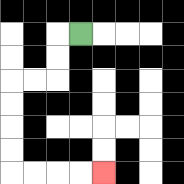{'start': '[3, 1]', 'end': '[4, 7]', 'path_directions': 'L,D,D,L,L,D,D,D,D,R,R,R,R', 'path_coordinates': '[[3, 1], [2, 1], [2, 2], [2, 3], [1, 3], [0, 3], [0, 4], [0, 5], [0, 6], [0, 7], [1, 7], [2, 7], [3, 7], [4, 7]]'}